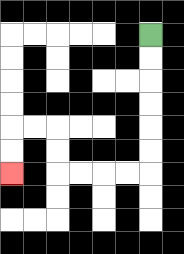{'start': '[6, 1]', 'end': '[0, 7]', 'path_directions': 'D,D,D,D,D,D,L,L,L,L,U,U,L,L,D,D', 'path_coordinates': '[[6, 1], [6, 2], [6, 3], [6, 4], [6, 5], [6, 6], [6, 7], [5, 7], [4, 7], [3, 7], [2, 7], [2, 6], [2, 5], [1, 5], [0, 5], [0, 6], [0, 7]]'}